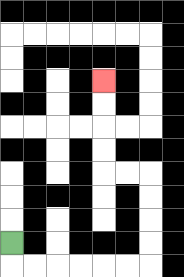{'start': '[0, 10]', 'end': '[4, 3]', 'path_directions': 'D,R,R,R,R,R,R,U,U,U,U,L,L,U,U,U,U', 'path_coordinates': '[[0, 10], [0, 11], [1, 11], [2, 11], [3, 11], [4, 11], [5, 11], [6, 11], [6, 10], [6, 9], [6, 8], [6, 7], [5, 7], [4, 7], [4, 6], [4, 5], [4, 4], [4, 3]]'}